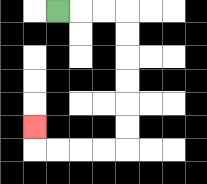{'start': '[2, 0]', 'end': '[1, 5]', 'path_directions': 'R,R,R,D,D,D,D,D,D,L,L,L,L,U', 'path_coordinates': '[[2, 0], [3, 0], [4, 0], [5, 0], [5, 1], [5, 2], [5, 3], [5, 4], [5, 5], [5, 6], [4, 6], [3, 6], [2, 6], [1, 6], [1, 5]]'}